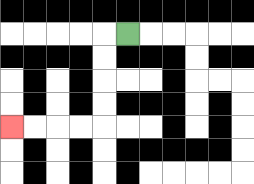{'start': '[5, 1]', 'end': '[0, 5]', 'path_directions': 'L,D,D,D,D,L,L,L,L', 'path_coordinates': '[[5, 1], [4, 1], [4, 2], [4, 3], [4, 4], [4, 5], [3, 5], [2, 5], [1, 5], [0, 5]]'}